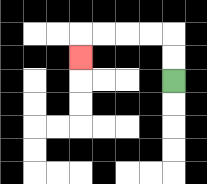{'start': '[7, 3]', 'end': '[3, 2]', 'path_directions': 'U,U,L,L,L,L,D', 'path_coordinates': '[[7, 3], [7, 2], [7, 1], [6, 1], [5, 1], [4, 1], [3, 1], [3, 2]]'}